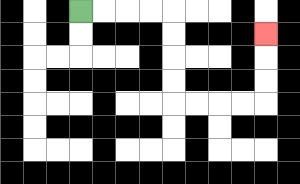{'start': '[3, 0]', 'end': '[11, 1]', 'path_directions': 'R,R,R,R,D,D,D,D,R,R,R,R,U,U,U', 'path_coordinates': '[[3, 0], [4, 0], [5, 0], [6, 0], [7, 0], [7, 1], [7, 2], [7, 3], [7, 4], [8, 4], [9, 4], [10, 4], [11, 4], [11, 3], [11, 2], [11, 1]]'}